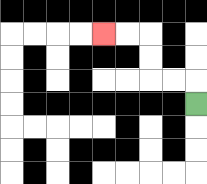{'start': '[8, 4]', 'end': '[4, 1]', 'path_directions': 'U,L,L,U,U,L,L', 'path_coordinates': '[[8, 4], [8, 3], [7, 3], [6, 3], [6, 2], [6, 1], [5, 1], [4, 1]]'}